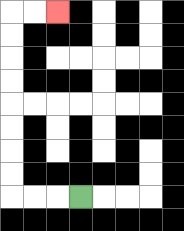{'start': '[3, 8]', 'end': '[2, 0]', 'path_directions': 'L,L,L,U,U,U,U,U,U,U,U,R,R', 'path_coordinates': '[[3, 8], [2, 8], [1, 8], [0, 8], [0, 7], [0, 6], [0, 5], [0, 4], [0, 3], [0, 2], [0, 1], [0, 0], [1, 0], [2, 0]]'}